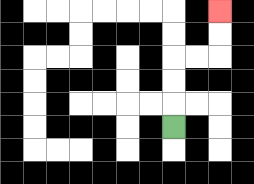{'start': '[7, 5]', 'end': '[9, 0]', 'path_directions': 'U,U,U,R,R,U,U', 'path_coordinates': '[[7, 5], [7, 4], [7, 3], [7, 2], [8, 2], [9, 2], [9, 1], [9, 0]]'}